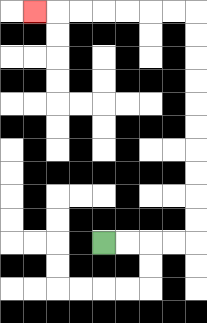{'start': '[4, 10]', 'end': '[1, 0]', 'path_directions': 'R,R,R,R,U,U,U,U,U,U,U,U,U,U,L,L,L,L,L,L,L', 'path_coordinates': '[[4, 10], [5, 10], [6, 10], [7, 10], [8, 10], [8, 9], [8, 8], [8, 7], [8, 6], [8, 5], [8, 4], [8, 3], [8, 2], [8, 1], [8, 0], [7, 0], [6, 0], [5, 0], [4, 0], [3, 0], [2, 0], [1, 0]]'}